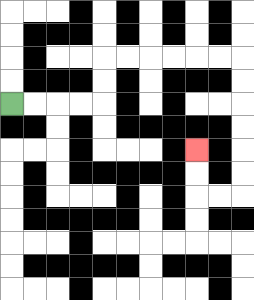{'start': '[0, 4]', 'end': '[8, 6]', 'path_directions': 'R,R,R,R,U,U,R,R,R,R,R,R,D,D,D,D,D,D,L,L,U,U', 'path_coordinates': '[[0, 4], [1, 4], [2, 4], [3, 4], [4, 4], [4, 3], [4, 2], [5, 2], [6, 2], [7, 2], [8, 2], [9, 2], [10, 2], [10, 3], [10, 4], [10, 5], [10, 6], [10, 7], [10, 8], [9, 8], [8, 8], [8, 7], [8, 6]]'}